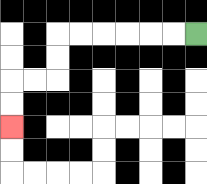{'start': '[8, 1]', 'end': '[0, 5]', 'path_directions': 'L,L,L,L,L,L,D,D,L,L,D,D', 'path_coordinates': '[[8, 1], [7, 1], [6, 1], [5, 1], [4, 1], [3, 1], [2, 1], [2, 2], [2, 3], [1, 3], [0, 3], [0, 4], [0, 5]]'}